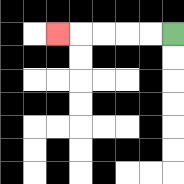{'start': '[7, 1]', 'end': '[2, 1]', 'path_directions': 'L,L,L,L,L', 'path_coordinates': '[[7, 1], [6, 1], [5, 1], [4, 1], [3, 1], [2, 1]]'}